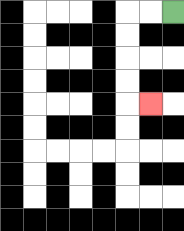{'start': '[7, 0]', 'end': '[6, 4]', 'path_directions': 'L,L,D,D,D,D,R', 'path_coordinates': '[[7, 0], [6, 0], [5, 0], [5, 1], [5, 2], [5, 3], [5, 4], [6, 4]]'}